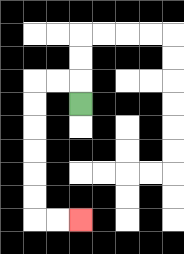{'start': '[3, 4]', 'end': '[3, 9]', 'path_directions': 'U,L,L,D,D,D,D,D,D,R,R', 'path_coordinates': '[[3, 4], [3, 3], [2, 3], [1, 3], [1, 4], [1, 5], [1, 6], [1, 7], [1, 8], [1, 9], [2, 9], [3, 9]]'}